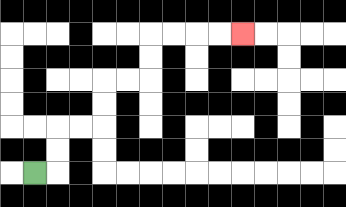{'start': '[1, 7]', 'end': '[10, 1]', 'path_directions': 'R,U,U,R,R,U,U,R,R,U,U,R,R,R,R', 'path_coordinates': '[[1, 7], [2, 7], [2, 6], [2, 5], [3, 5], [4, 5], [4, 4], [4, 3], [5, 3], [6, 3], [6, 2], [6, 1], [7, 1], [8, 1], [9, 1], [10, 1]]'}